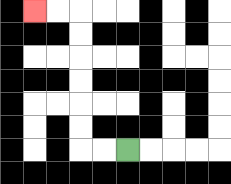{'start': '[5, 6]', 'end': '[1, 0]', 'path_directions': 'L,L,U,U,U,U,U,U,L,L', 'path_coordinates': '[[5, 6], [4, 6], [3, 6], [3, 5], [3, 4], [3, 3], [3, 2], [3, 1], [3, 0], [2, 0], [1, 0]]'}